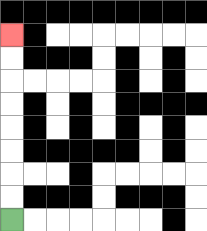{'start': '[0, 9]', 'end': '[0, 1]', 'path_directions': 'U,U,U,U,U,U,U,U', 'path_coordinates': '[[0, 9], [0, 8], [0, 7], [0, 6], [0, 5], [0, 4], [0, 3], [0, 2], [0, 1]]'}